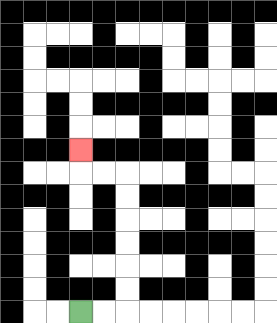{'start': '[3, 13]', 'end': '[3, 6]', 'path_directions': 'R,R,U,U,U,U,U,U,L,L,U', 'path_coordinates': '[[3, 13], [4, 13], [5, 13], [5, 12], [5, 11], [5, 10], [5, 9], [5, 8], [5, 7], [4, 7], [3, 7], [3, 6]]'}